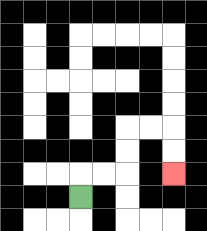{'start': '[3, 8]', 'end': '[7, 7]', 'path_directions': 'U,R,R,U,U,R,R,D,D', 'path_coordinates': '[[3, 8], [3, 7], [4, 7], [5, 7], [5, 6], [5, 5], [6, 5], [7, 5], [7, 6], [7, 7]]'}